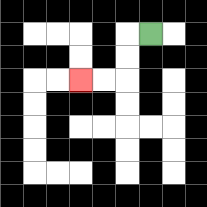{'start': '[6, 1]', 'end': '[3, 3]', 'path_directions': 'L,D,D,L,L', 'path_coordinates': '[[6, 1], [5, 1], [5, 2], [5, 3], [4, 3], [3, 3]]'}